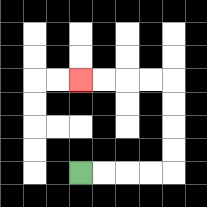{'start': '[3, 7]', 'end': '[3, 3]', 'path_directions': 'R,R,R,R,U,U,U,U,L,L,L,L', 'path_coordinates': '[[3, 7], [4, 7], [5, 7], [6, 7], [7, 7], [7, 6], [7, 5], [7, 4], [7, 3], [6, 3], [5, 3], [4, 3], [3, 3]]'}